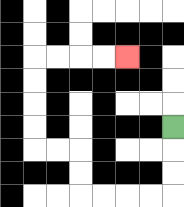{'start': '[7, 5]', 'end': '[5, 2]', 'path_directions': 'D,D,D,L,L,L,L,U,U,L,L,U,U,U,U,R,R,R,R', 'path_coordinates': '[[7, 5], [7, 6], [7, 7], [7, 8], [6, 8], [5, 8], [4, 8], [3, 8], [3, 7], [3, 6], [2, 6], [1, 6], [1, 5], [1, 4], [1, 3], [1, 2], [2, 2], [3, 2], [4, 2], [5, 2]]'}